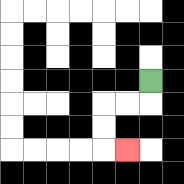{'start': '[6, 3]', 'end': '[5, 6]', 'path_directions': 'D,L,L,D,D,R', 'path_coordinates': '[[6, 3], [6, 4], [5, 4], [4, 4], [4, 5], [4, 6], [5, 6]]'}